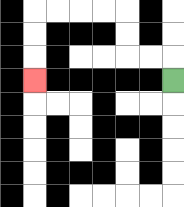{'start': '[7, 3]', 'end': '[1, 3]', 'path_directions': 'U,L,L,U,U,L,L,L,L,D,D,D', 'path_coordinates': '[[7, 3], [7, 2], [6, 2], [5, 2], [5, 1], [5, 0], [4, 0], [3, 0], [2, 0], [1, 0], [1, 1], [1, 2], [1, 3]]'}